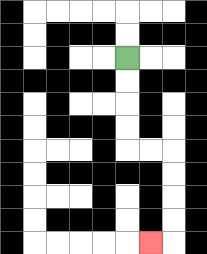{'start': '[5, 2]', 'end': '[6, 10]', 'path_directions': 'D,D,D,D,R,R,D,D,D,D,L', 'path_coordinates': '[[5, 2], [5, 3], [5, 4], [5, 5], [5, 6], [6, 6], [7, 6], [7, 7], [7, 8], [7, 9], [7, 10], [6, 10]]'}